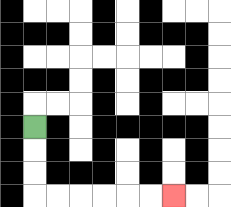{'start': '[1, 5]', 'end': '[7, 8]', 'path_directions': 'D,D,D,R,R,R,R,R,R', 'path_coordinates': '[[1, 5], [1, 6], [1, 7], [1, 8], [2, 8], [3, 8], [4, 8], [5, 8], [6, 8], [7, 8]]'}